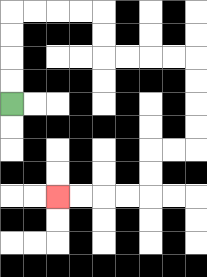{'start': '[0, 4]', 'end': '[2, 8]', 'path_directions': 'U,U,U,U,R,R,R,R,D,D,R,R,R,R,D,D,D,D,L,L,D,D,L,L,L,L', 'path_coordinates': '[[0, 4], [0, 3], [0, 2], [0, 1], [0, 0], [1, 0], [2, 0], [3, 0], [4, 0], [4, 1], [4, 2], [5, 2], [6, 2], [7, 2], [8, 2], [8, 3], [8, 4], [8, 5], [8, 6], [7, 6], [6, 6], [6, 7], [6, 8], [5, 8], [4, 8], [3, 8], [2, 8]]'}